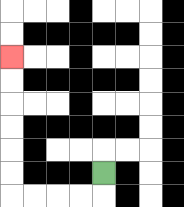{'start': '[4, 7]', 'end': '[0, 2]', 'path_directions': 'D,L,L,L,L,U,U,U,U,U,U', 'path_coordinates': '[[4, 7], [4, 8], [3, 8], [2, 8], [1, 8], [0, 8], [0, 7], [0, 6], [0, 5], [0, 4], [0, 3], [0, 2]]'}